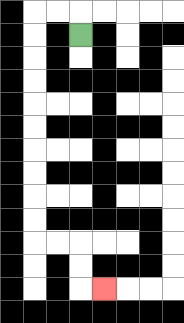{'start': '[3, 1]', 'end': '[4, 12]', 'path_directions': 'U,L,L,D,D,D,D,D,D,D,D,D,D,R,R,D,D,R', 'path_coordinates': '[[3, 1], [3, 0], [2, 0], [1, 0], [1, 1], [1, 2], [1, 3], [1, 4], [1, 5], [1, 6], [1, 7], [1, 8], [1, 9], [1, 10], [2, 10], [3, 10], [3, 11], [3, 12], [4, 12]]'}